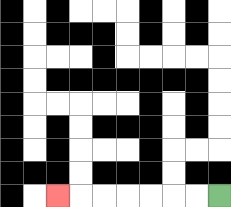{'start': '[9, 8]', 'end': '[2, 8]', 'path_directions': 'L,L,L,L,L,L,L', 'path_coordinates': '[[9, 8], [8, 8], [7, 8], [6, 8], [5, 8], [4, 8], [3, 8], [2, 8]]'}